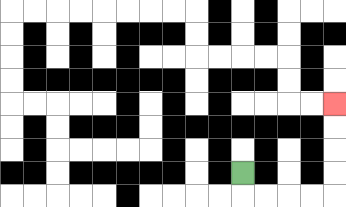{'start': '[10, 7]', 'end': '[14, 4]', 'path_directions': 'D,R,R,R,R,U,U,U,U', 'path_coordinates': '[[10, 7], [10, 8], [11, 8], [12, 8], [13, 8], [14, 8], [14, 7], [14, 6], [14, 5], [14, 4]]'}